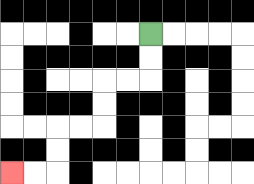{'start': '[6, 1]', 'end': '[0, 7]', 'path_directions': 'D,D,L,L,D,D,L,L,D,D,L,L', 'path_coordinates': '[[6, 1], [6, 2], [6, 3], [5, 3], [4, 3], [4, 4], [4, 5], [3, 5], [2, 5], [2, 6], [2, 7], [1, 7], [0, 7]]'}